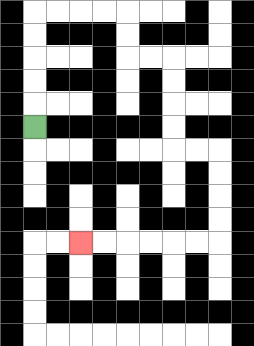{'start': '[1, 5]', 'end': '[3, 10]', 'path_directions': 'U,U,U,U,U,R,R,R,R,D,D,R,R,D,D,D,D,R,R,D,D,D,D,L,L,L,L,L,L', 'path_coordinates': '[[1, 5], [1, 4], [1, 3], [1, 2], [1, 1], [1, 0], [2, 0], [3, 0], [4, 0], [5, 0], [5, 1], [5, 2], [6, 2], [7, 2], [7, 3], [7, 4], [7, 5], [7, 6], [8, 6], [9, 6], [9, 7], [9, 8], [9, 9], [9, 10], [8, 10], [7, 10], [6, 10], [5, 10], [4, 10], [3, 10]]'}